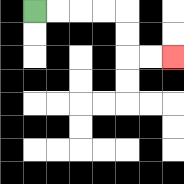{'start': '[1, 0]', 'end': '[7, 2]', 'path_directions': 'R,R,R,R,D,D,R,R', 'path_coordinates': '[[1, 0], [2, 0], [3, 0], [4, 0], [5, 0], [5, 1], [5, 2], [6, 2], [7, 2]]'}